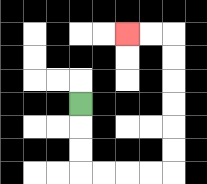{'start': '[3, 4]', 'end': '[5, 1]', 'path_directions': 'D,D,D,R,R,R,R,U,U,U,U,U,U,L,L', 'path_coordinates': '[[3, 4], [3, 5], [3, 6], [3, 7], [4, 7], [5, 7], [6, 7], [7, 7], [7, 6], [7, 5], [7, 4], [7, 3], [7, 2], [7, 1], [6, 1], [5, 1]]'}